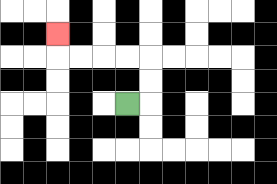{'start': '[5, 4]', 'end': '[2, 1]', 'path_directions': 'R,U,U,L,L,L,L,U', 'path_coordinates': '[[5, 4], [6, 4], [6, 3], [6, 2], [5, 2], [4, 2], [3, 2], [2, 2], [2, 1]]'}